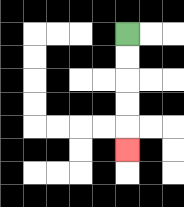{'start': '[5, 1]', 'end': '[5, 6]', 'path_directions': 'D,D,D,D,D', 'path_coordinates': '[[5, 1], [5, 2], [5, 3], [5, 4], [5, 5], [5, 6]]'}